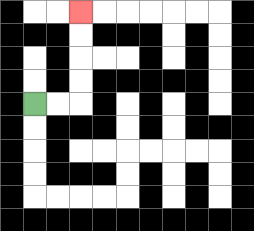{'start': '[1, 4]', 'end': '[3, 0]', 'path_directions': 'R,R,U,U,U,U', 'path_coordinates': '[[1, 4], [2, 4], [3, 4], [3, 3], [3, 2], [3, 1], [3, 0]]'}